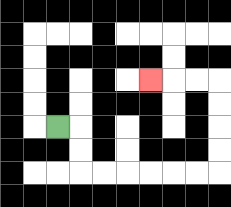{'start': '[2, 5]', 'end': '[6, 3]', 'path_directions': 'R,D,D,R,R,R,R,R,R,U,U,U,U,L,L,L', 'path_coordinates': '[[2, 5], [3, 5], [3, 6], [3, 7], [4, 7], [5, 7], [6, 7], [7, 7], [8, 7], [9, 7], [9, 6], [9, 5], [9, 4], [9, 3], [8, 3], [7, 3], [6, 3]]'}